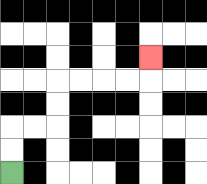{'start': '[0, 7]', 'end': '[6, 2]', 'path_directions': 'U,U,R,R,U,U,R,R,R,R,U', 'path_coordinates': '[[0, 7], [0, 6], [0, 5], [1, 5], [2, 5], [2, 4], [2, 3], [3, 3], [4, 3], [5, 3], [6, 3], [6, 2]]'}